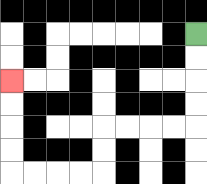{'start': '[8, 1]', 'end': '[0, 3]', 'path_directions': 'D,D,D,D,L,L,L,L,D,D,L,L,L,L,U,U,U,U', 'path_coordinates': '[[8, 1], [8, 2], [8, 3], [8, 4], [8, 5], [7, 5], [6, 5], [5, 5], [4, 5], [4, 6], [4, 7], [3, 7], [2, 7], [1, 7], [0, 7], [0, 6], [0, 5], [0, 4], [0, 3]]'}